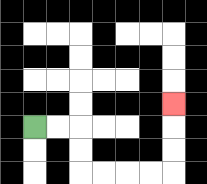{'start': '[1, 5]', 'end': '[7, 4]', 'path_directions': 'R,R,D,D,R,R,R,R,U,U,U', 'path_coordinates': '[[1, 5], [2, 5], [3, 5], [3, 6], [3, 7], [4, 7], [5, 7], [6, 7], [7, 7], [7, 6], [7, 5], [7, 4]]'}